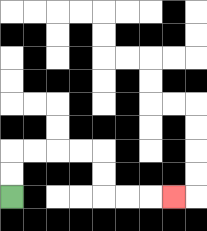{'start': '[0, 8]', 'end': '[7, 8]', 'path_directions': 'U,U,R,R,R,R,D,D,R,R,R', 'path_coordinates': '[[0, 8], [0, 7], [0, 6], [1, 6], [2, 6], [3, 6], [4, 6], [4, 7], [4, 8], [5, 8], [6, 8], [7, 8]]'}